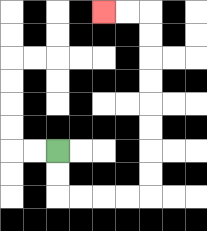{'start': '[2, 6]', 'end': '[4, 0]', 'path_directions': 'D,D,R,R,R,R,U,U,U,U,U,U,U,U,L,L', 'path_coordinates': '[[2, 6], [2, 7], [2, 8], [3, 8], [4, 8], [5, 8], [6, 8], [6, 7], [6, 6], [6, 5], [6, 4], [6, 3], [6, 2], [6, 1], [6, 0], [5, 0], [4, 0]]'}